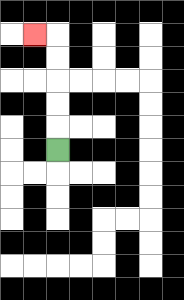{'start': '[2, 6]', 'end': '[1, 1]', 'path_directions': 'U,U,U,U,U,L', 'path_coordinates': '[[2, 6], [2, 5], [2, 4], [2, 3], [2, 2], [2, 1], [1, 1]]'}